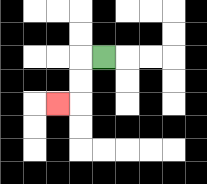{'start': '[4, 2]', 'end': '[2, 4]', 'path_directions': 'L,D,D,L', 'path_coordinates': '[[4, 2], [3, 2], [3, 3], [3, 4], [2, 4]]'}